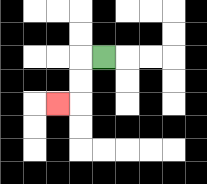{'start': '[4, 2]', 'end': '[2, 4]', 'path_directions': 'L,D,D,L', 'path_coordinates': '[[4, 2], [3, 2], [3, 3], [3, 4], [2, 4]]'}